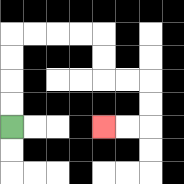{'start': '[0, 5]', 'end': '[4, 5]', 'path_directions': 'U,U,U,U,R,R,R,R,D,D,R,R,D,D,L,L', 'path_coordinates': '[[0, 5], [0, 4], [0, 3], [0, 2], [0, 1], [1, 1], [2, 1], [3, 1], [4, 1], [4, 2], [4, 3], [5, 3], [6, 3], [6, 4], [6, 5], [5, 5], [4, 5]]'}